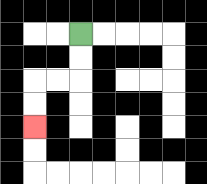{'start': '[3, 1]', 'end': '[1, 5]', 'path_directions': 'D,D,L,L,D,D', 'path_coordinates': '[[3, 1], [3, 2], [3, 3], [2, 3], [1, 3], [1, 4], [1, 5]]'}